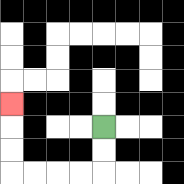{'start': '[4, 5]', 'end': '[0, 4]', 'path_directions': 'D,D,L,L,L,L,U,U,U', 'path_coordinates': '[[4, 5], [4, 6], [4, 7], [3, 7], [2, 7], [1, 7], [0, 7], [0, 6], [0, 5], [0, 4]]'}